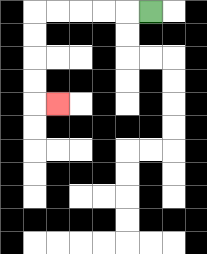{'start': '[6, 0]', 'end': '[2, 4]', 'path_directions': 'L,L,L,L,L,D,D,D,D,R', 'path_coordinates': '[[6, 0], [5, 0], [4, 0], [3, 0], [2, 0], [1, 0], [1, 1], [1, 2], [1, 3], [1, 4], [2, 4]]'}